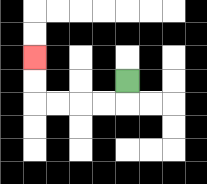{'start': '[5, 3]', 'end': '[1, 2]', 'path_directions': 'D,L,L,L,L,U,U', 'path_coordinates': '[[5, 3], [5, 4], [4, 4], [3, 4], [2, 4], [1, 4], [1, 3], [1, 2]]'}